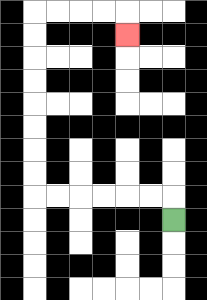{'start': '[7, 9]', 'end': '[5, 1]', 'path_directions': 'U,L,L,L,L,L,L,U,U,U,U,U,U,U,U,R,R,R,R,D', 'path_coordinates': '[[7, 9], [7, 8], [6, 8], [5, 8], [4, 8], [3, 8], [2, 8], [1, 8], [1, 7], [1, 6], [1, 5], [1, 4], [1, 3], [1, 2], [1, 1], [1, 0], [2, 0], [3, 0], [4, 0], [5, 0], [5, 1]]'}